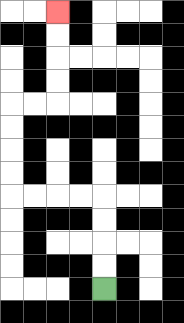{'start': '[4, 12]', 'end': '[2, 0]', 'path_directions': 'U,U,U,U,L,L,L,L,U,U,U,U,R,R,U,U,U,U', 'path_coordinates': '[[4, 12], [4, 11], [4, 10], [4, 9], [4, 8], [3, 8], [2, 8], [1, 8], [0, 8], [0, 7], [0, 6], [0, 5], [0, 4], [1, 4], [2, 4], [2, 3], [2, 2], [2, 1], [2, 0]]'}